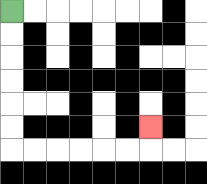{'start': '[0, 0]', 'end': '[6, 5]', 'path_directions': 'D,D,D,D,D,D,R,R,R,R,R,R,U', 'path_coordinates': '[[0, 0], [0, 1], [0, 2], [0, 3], [0, 4], [0, 5], [0, 6], [1, 6], [2, 6], [3, 6], [4, 6], [5, 6], [6, 6], [6, 5]]'}